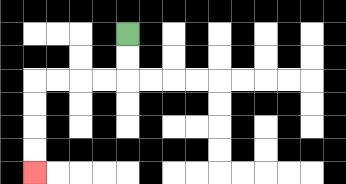{'start': '[5, 1]', 'end': '[1, 7]', 'path_directions': 'D,D,L,L,L,L,D,D,D,D', 'path_coordinates': '[[5, 1], [5, 2], [5, 3], [4, 3], [3, 3], [2, 3], [1, 3], [1, 4], [1, 5], [1, 6], [1, 7]]'}